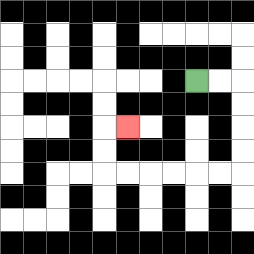{'start': '[8, 3]', 'end': '[5, 5]', 'path_directions': 'R,R,D,D,D,D,L,L,L,L,L,L,U,U,R', 'path_coordinates': '[[8, 3], [9, 3], [10, 3], [10, 4], [10, 5], [10, 6], [10, 7], [9, 7], [8, 7], [7, 7], [6, 7], [5, 7], [4, 7], [4, 6], [4, 5], [5, 5]]'}